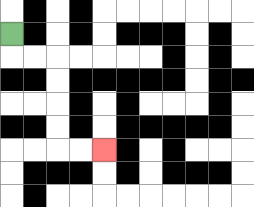{'start': '[0, 1]', 'end': '[4, 6]', 'path_directions': 'D,R,R,D,D,D,D,R,R', 'path_coordinates': '[[0, 1], [0, 2], [1, 2], [2, 2], [2, 3], [2, 4], [2, 5], [2, 6], [3, 6], [4, 6]]'}